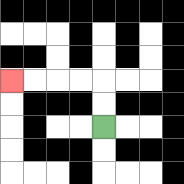{'start': '[4, 5]', 'end': '[0, 3]', 'path_directions': 'U,U,L,L,L,L', 'path_coordinates': '[[4, 5], [4, 4], [4, 3], [3, 3], [2, 3], [1, 3], [0, 3]]'}